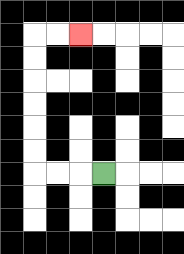{'start': '[4, 7]', 'end': '[3, 1]', 'path_directions': 'L,L,L,U,U,U,U,U,U,R,R', 'path_coordinates': '[[4, 7], [3, 7], [2, 7], [1, 7], [1, 6], [1, 5], [1, 4], [1, 3], [1, 2], [1, 1], [2, 1], [3, 1]]'}